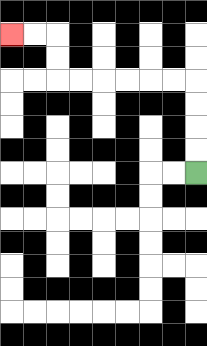{'start': '[8, 7]', 'end': '[0, 1]', 'path_directions': 'U,U,U,U,L,L,L,L,L,L,U,U,L,L', 'path_coordinates': '[[8, 7], [8, 6], [8, 5], [8, 4], [8, 3], [7, 3], [6, 3], [5, 3], [4, 3], [3, 3], [2, 3], [2, 2], [2, 1], [1, 1], [0, 1]]'}